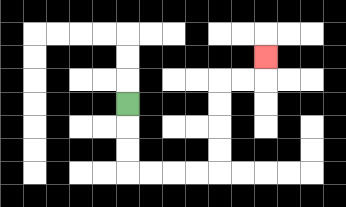{'start': '[5, 4]', 'end': '[11, 2]', 'path_directions': 'D,D,D,R,R,R,R,U,U,U,U,R,R,U', 'path_coordinates': '[[5, 4], [5, 5], [5, 6], [5, 7], [6, 7], [7, 7], [8, 7], [9, 7], [9, 6], [9, 5], [9, 4], [9, 3], [10, 3], [11, 3], [11, 2]]'}